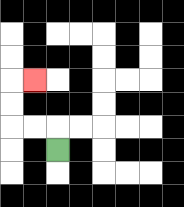{'start': '[2, 6]', 'end': '[1, 3]', 'path_directions': 'U,L,L,U,U,R', 'path_coordinates': '[[2, 6], [2, 5], [1, 5], [0, 5], [0, 4], [0, 3], [1, 3]]'}